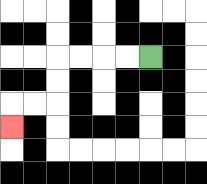{'start': '[6, 2]', 'end': '[0, 5]', 'path_directions': 'L,L,L,L,D,D,L,L,D', 'path_coordinates': '[[6, 2], [5, 2], [4, 2], [3, 2], [2, 2], [2, 3], [2, 4], [1, 4], [0, 4], [0, 5]]'}